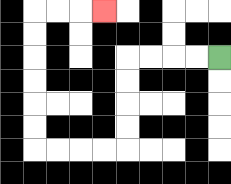{'start': '[9, 2]', 'end': '[4, 0]', 'path_directions': 'L,L,L,L,D,D,D,D,L,L,L,L,U,U,U,U,U,U,R,R,R', 'path_coordinates': '[[9, 2], [8, 2], [7, 2], [6, 2], [5, 2], [5, 3], [5, 4], [5, 5], [5, 6], [4, 6], [3, 6], [2, 6], [1, 6], [1, 5], [1, 4], [1, 3], [1, 2], [1, 1], [1, 0], [2, 0], [3, 0], [4, 0]]'}